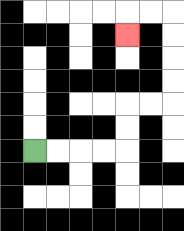{'start': '[1, 6]', 'end': '[5, 1]', 'path_directions': 'R,R,R,R,U,U,R,R,U,U,U,U,L,L,D', 'path_coordinates': '[[1, 6], [2, 6], [3, 6], [4, 6], [5, 6], [5, 5], [5, 4], [6, 4], [7, 4], [7, 3], [7, 2], [7, 1], [7, 0], [6, 0], [5, 0], [5, 1]]'}